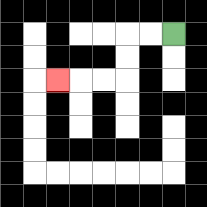{'start': '[7, 1]', 'end': '[2, 3]', 'path_directions': 'L,L,D,D,L,L,L', 'path_coordinates': '[[7, 1], [6, 1], [5, 1], [5, 2], [5, 3], [4, 3], [3, 3], [2, 3]]'}